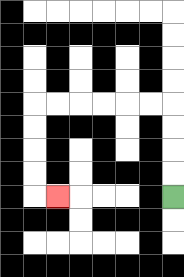{'start': '[7, 8]', 'end': '[2, 8]', 'path_directions': 'U,U,U,U,L,L,L,L,L,L,D,D,D,D,R', 'path_coordinates': '[[7, 8], [7, 7], [7, 6], [7, 5], [7, 4], [6, 4], [5, 4], [4, 4], [3, 4], [2, 4], [1, 4], [1, 5], [1, 6], [1, 7], [1, 8], [2, 8]]'}